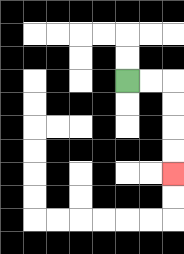{'start': '[5, 3]', 'end': '[7, 7]', 'path_directions': 'R,R,D,D,D,D', 'path_coordinates': '[[5, 3], [6, 3], [7, 3], [7, 4], [7, 5], [7, 6], [7, 7]]'}